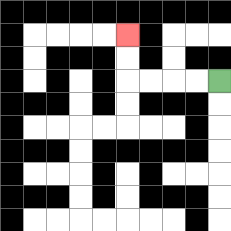{'start': '[9, 3]', 'end': '[5, 1]', 'path_directions': 'L,L,L,L,U,U', 'path_coordinates': '[[9, 3], [8, 3], [7, 3], [6, 3], [5, 3], [5, 2], [5, 1]]'}